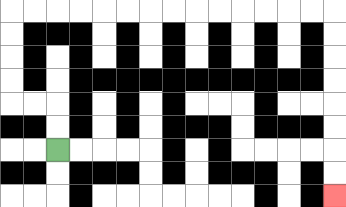{'start': '[2, 6]', 'end': '[14, 8]', 'path_directions': 'U,U,L,L,U,U,U,U,R,R,R,R,R,R,R,R,R,R,R,R,R,R,D,D,D,D,D,D,D,D', 'path_coordinates': '[[2, 6], [2, 5], [2, 4], [1, 4], [0, 4], [0, 3], [0, 2], [0, 1], [0, 0], [1, 0], [2, 0], [3, 0], [4, 0], [5, 0], [6, 0], [7, 0], [8, 0], [9, 0], [10, 0], [11, 0], [12, 0], [13, 0], [14, 0], [14, 1], [14, 2], [14, 3], [14, 4], [14, 5], [14, 6], [14, 7], [14, 8]]'}